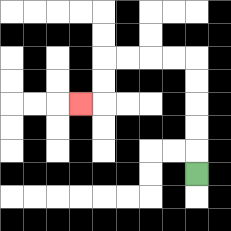{'start': '[8, 7]', 'end': '[3, 4]', 'path_directions': 'U,U,U,U,U,L,L,L,L,D,D,L', 'path_coordinates': '[[8, 7], [8, 6], [8, 5], [8, 4], [8, 3], [8, 2], [7, 2], [6, 2], [5, 2], [4, 2], [4, 3], [4, 4], [3, 4]]'}